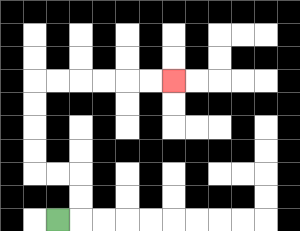{'start': '[2, 9]', 'end': '[7, 3]', 'path_directions': 'R,U,U,L,L,U,U,U,U,R,R,R,R,R,R', 'path_coordinates': '[[2, 9], [3, 9], [3, 8], [3, 7], [2, 7], [1, 7], [1, 6], [1, 5], [1, 4], [1, 3], [2, 3], [3, 3], [4, 3], [5, 3], [6, 3], [7, 3]]'}